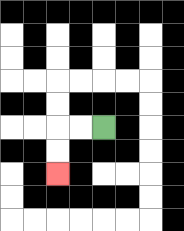{'start': '[4, 5]', 'end': '[2, 7]', 'path_directions': 'L,L,D,D', 'path_coordinates': '[[4, 5], [3, 5], [2, 5], [2, 6], [2, 7]]'}